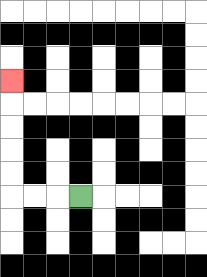{'start': '[3, 8]', 'end': '[0, 3]', 'path_directions': 'L,L,L,U,U,U,U,U', 'path_coordinates': '[[3, 8], [2, 8], [1, 8], [0, 8], [0, 7], [0, 6], [0, 5], [0, 4], [0, 3]]'}